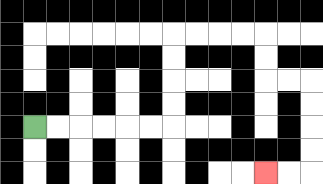{'start': '[1, 5]', 'end': '[11, 7]', 'path_directions': 'R,R,R,R,R,R,U,U,U,U,R,R,R,R,D,D,R,R,D,D,D,D,L,L', 'path_coordinates': '[[1, 5], [2, 5], [3, 5], [4, 5], [5, 5], [6, 5], [7, 5], [7, 4], [7, 3], [7, 2], [7, 1], [8, 1], [9, 1], [10, 1], [11, 1], [11, 2], [11, 3], [12, 3], [13, 3], [13, 4], [13, 5], [13, 6], [13, 7], [12, 7], [11, 7]]'}